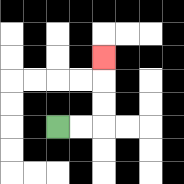{'start': '[2, 5]', 'end': '[4, 2]', 'path_directions': 'R,R,U,U,U', 'path_coordinates': '[[2, 5], [3, 5], [4, 5], [4, 4], [4, 3], [4, 2]]'}